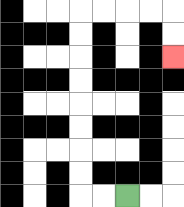{'start': '[5, 8]', 'end': '[7, 2]', 'path_directions': 'L,L,U,U,U,U,U,U,U,U,R,R,R,R,D,D', 'path_coordinates': '[[5, 8], [4, 8], [3, 8], [3, 7], [3, 6], [3, 5], [3, 4], [3, 3], [3, 2], [3, 1], [3, 0], [4, 0], [5, 0], [6, 0], [7, 0], [7, 1], [7, 2]]'}